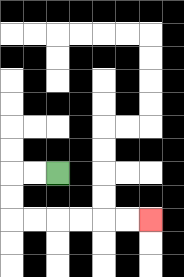{'start': '[2, 7]', 'end': '[6, 9]', 'path_directions': 'L,L,D,D,R,R,R,R,R,R', 'path_coordinates': '[[2, 7], [1, 7], [0, 7], [0, 8], [0, 9], [1, 9], [2, 9], [3, 9], [4, 9], [5, 9], [6, 9]]'}